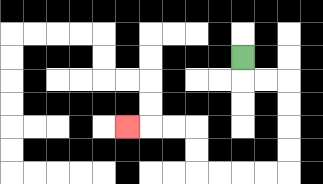{'start': '[10, 2]', 'end': '[5, 5]', 'path_directions': 'D,R,R,D,D,D,D,L,L,L,L,U,U,L,L,L', 'path_coordinates': '[[10, 2], [10, 3], [11, 3], [12, 3], [12, 4], [12, 5], [12, 6], [12, 7], [11, 7], [10, 7], [9, 7], [8, 7], [8, 6], [8, 5], [7, 5], [6, 5], [5, 5]]'}